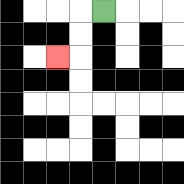{'start': '[4, 0]', 'end': '[2, 2]', 'path_directions': 'L,D,D,L', 'path_coordinates': '[[4, 0], [3, 0], [3, 1], [3, 2], [2, 2]]'}